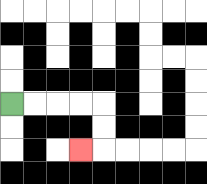{'start': '[0, 4]', 'end': '[3, 6]', 'path_directions': 'R,R,R,R,D,D,L', 'path_coordinates': '[[0, 4], [1, 4], [2, 4], [3, 4], [4, 4], [4, 5], [4, 6], [3, 6]]'}